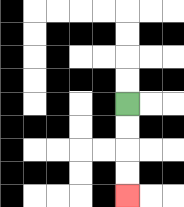{'start': '[5, 4]', 'end': '[5, 8]', 'path_directions': 'D,D,D,D', 'path_coordinates': '[[5, 4], [5, 5], [5, 6], [5, 7], [5, 8]]'}